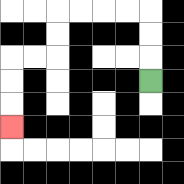{'start': '[6, 3]', 'end': '[0, 5]', 'path_directions': 'U,U,U,L,L,L,L,D,D,L,L,D,D,D', 'path_coordinates': '[[6, 3], [6, 2], [6, 1], [6, 0], [5, 0], [4, 0], [3, 0], [2, 0], [2, 1], [2, 2], [1, 2], [0, 2], [0, 3], [0, 4], [0, 5]]'}